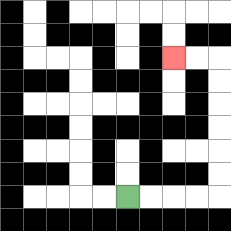{'start': '[5, 8]', 'end': '[7, 2]', 'path_directions': 'R,R,R,R,U,U,U,U,U,U,L,L', 'path_coordinates': '[[5, 8], [6, 8], [7, 8], [8, 8], [9, 8], [9, 7], [9, 6], [9, 5], [9, 4], [9, 3], [9, 2], [8, 2], [7, 2]]'}